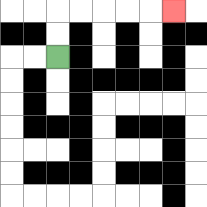{'start': '[2, 2]', 'end': '[7, 0]', 'path_directions': 'U,U,R,R,R,R,R', 'path_coordinates': '[[2, 2], [2, 1], [2, 0], [3, 0], [4, 0], [5, 0], [6, 0], [7, 0]]'}